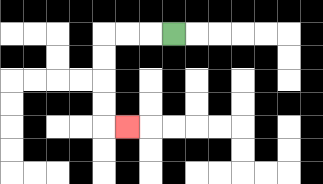{'start': '[7, 1]', 'end': '[5, 5]', 'path_directions': 'L,L,L,D,D,D,D,R', 'path_coordinates': '[[7, 1], [6, 1], [5, 1], [4, 1], [4, 2], [4, 3], [4, 4], [4, 5], [5, 5]]'}